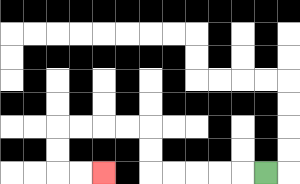{'start': '[11, 7]', 'end': '[4, 7]', 'path_directions': 'L,L,L,L,L,U,U,L,L,L,L,D,D,R,R', 'path_coordinates': '[[11, 7], [10, 7], [9, 7], [8, 7], [7, 7], [6, 7], [6, 6], [6, 5], [5, 5], [4, 5], [3, 5], [2, 5], [2, 6], [2, 7], [3, 7], [4, 7]]'}